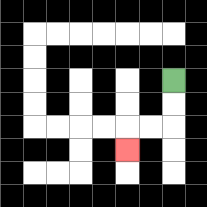{'start': '[7, 3]', 'end': '[5, 6]', 'path_directions': 'D,D,L,L,D', 'path_coordinates': '[[7, 3], [7, 4], [7, 5], [6, 5], [5, 5], [5, 6]]'}